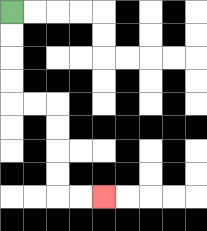{'start': '[0, 0]', 'end': '[4, 8]', 'path_directions': 'D,D,D,D,R,R,D,D,D,D,R,R', 'path_coordinates': '[[0, 0], [0, 1], [0, 2], [0, 3], [0, 4], [1, 4], [2, 4], [2, 5], [2, 6], [2, 7], [2, 8], [3, 8], [4, 8]]'}